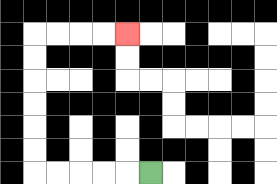{'start': '[6, 7]', 'end': '[5, 1]', 'path_directions': 'L,L,L,L,L,U,U,U,U,U,U,R,R,R,R', 'path_coordinates': '[[6, 7], [5, 7], [4, 7], [3, 7], [2, 7], [1, 7], [1, 6], [1, 5], [1, 4], [1, 3], [1, 2], [1, 1], [2, 1], [3, 1], [4, 1], [5, 1]]'}